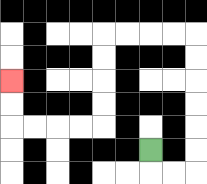{'start': '[6, 6]', 'end': '[0, 3]', 'path_directions': 'D,R,R,U,U,U,U,U,U,L,L,L,L,D,D,D,D,L,L,L,L,U,U', 'path_coordinates': '[[6, 6], [6, 7], [7, 7], [8, 7], [8, 6], [8, 5], [8, 4], [8, 3], [8, 2], [8, 1], [7, 1], [6, 1], [5, 1], [4, 1], [4, 2], [4, 3], [4, 4], [4, 5], [3, 5], [2, 5], [1, 5], [0, 5], [0, 4], [0, 3]]'}